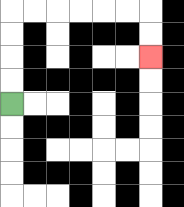{'start': '[0, 4]', 'end': '[6, 2]', 'path_directions': 'U,U,U,U,R,R,R,R,R,R,D,D', 'path_coordinates': '[[0, 4], [0, 3], [0, 2], [0, 1], [0, 0], [1, 0], [2, 0], [3, 0], [4, 0], [5, 0], [6, 0], [6, 1], [6, 2]]'}